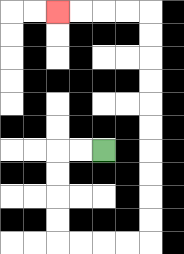{'start': '[4, 6]', 'end': '[2, 0]', 'path_directions': 'L,L,D,D,D,D,R,R,R,R,U,U,U,U,U,U,U,U,U,U,L,L,L,L', 'path_coordinates': '[[4, 6], [3, 6], [2, 6], [2, 7], [2, 8], [2, 9], [2, 10], [3, 10], [4, 10], [5, 10], [6, 10], [6, 9], [6, 8], [6, 7], [6, 6], [6, 5], [6, 4], [6, 3], [6, 2], [6, 1], [6, 0], [5, 0], [4, 0], [3, 0], [2, 0]]'}